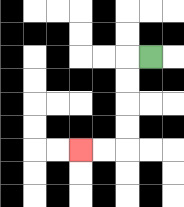{'start': '[6, 2]', 'end': '[3, 6]', 'path_directions': 'L,D,D,D,D,L,L', 'path_coordinates': '[[6, 2], [5, 2], [5, 3], [5, 4], [5, 5], [5, 6], [4, 6], [3, 6]]'}